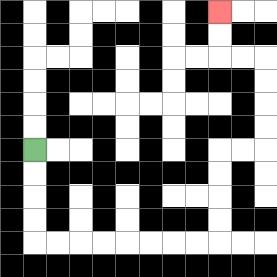{'start': '[1, 6]', 'end': '[9, 0]', 'path_directions': 'D,D,D,D,R,R,R,R,R,R,R,R,U,U,U,U,R,R,U,U,U,U,L,L,U,U', 'path_coordinates': '[[1, 6], [1, 7], [1, 8], [1, 9], [1, 10], [2, 10], [3, 10], [4, 10], [5, 10], [6, 10], [7, 10], [8, 10], [9, 10], [9, 9], [9, 8], [9, 7], [9, 6], [10, 6], [11, 6], [11, 5], [11, 4], [11, 3], [11, 2], [10, 2], [9, 2], [9, 1], [9, 0]]'}